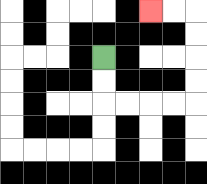{'start': '[4, 2]', 'end': '[6, 0]', 'path_directions': 'D,D,R,R,R,R,U,U,U,U,L,L', 'path_coordinates': '[[4, 2], [4, 3], [4, 4], [5, 4], [6, 4], [7, 4], [8, 4], [8, 3], [8, 2], [8, 1], [8, 0], [7, 0], [6, 0]]'}